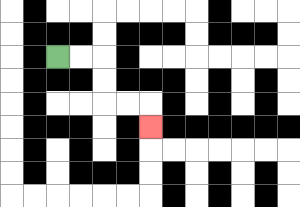{'start': '[2, 2]', 'end': '[6, 5]', 'path_directions': 'R,R,D,D,R,R,D', 'path_coordinates': '[[2, 2], [3, 2], [4, 2], [4, 3], [4, 4], [5, 4], [6, 4], [6, 5]]'}